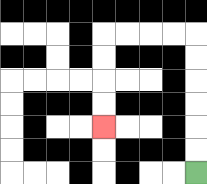{'start': '[8, 7]', 'end': '[4, 5]', 'path_directions': 'U,U,U,U,U,U,L,L,L,L,D,D,D,D', 'path_coordinates': '[[8, 7], [8, 6], [8, 5], [8, 4], [8, 3], [8, 2], [8, 1], [7, 1], [6, 1], [5, 1], [4, 1], [4, 2], [4, 3], [4, 4], [4, 5]]'}